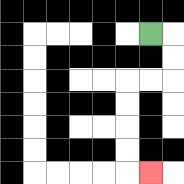{'start': '[6, 1]', 'end': '[6, 7]', 'path_directions': 'R,D,D,L,L,D,D,D,D,R', 'path_coordinates': '[[6, 1], [7, 1], [7, 2], [7, 3], [6, 3], [5, 3], [5, 4], [5, 5], [5, 6], [5, 7], [6, 7]]'}